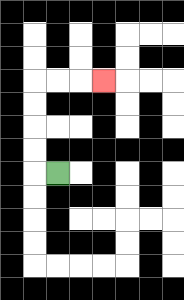{'start': '[2, 7]', 'end': '[4, 3]', 'path_directions': 'L,U,U,U,U,R,R,R', 'path_coordinates': '[[2, 7], [1, 7], [1, 6], [1, 5], [1, 4], [1, 3], [2, 3], [3, 3], [4, 3]]'}